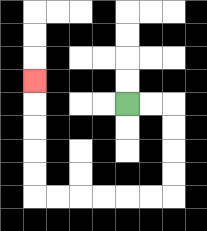{'start': '[5, 4]', 'end': '[1, 3]', 'path_directions': 'R,R,D,D,D,D,L,L,L,L,L,L,U,U,U,U,U', 'path_coordinates': '[[5, 4], [6, 4], [7, 4], [7, 5], [7, 6], [7, 7], [7, 8], [6, 8], [5, 8], [4, 8], [3, 8], [2, 8], [1, 8], [1, 7], [1, 6], [1, 5], [1, 4], [1, 3]]'}